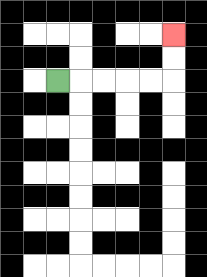{'start': '[2, 3]', 'end': '[7, 1]', 'path_directions': 'R,R,R,R,R,U,U', 'path_coordinates': '[[2, 3], [3, 3], [4, 3], [5, 3], [6, 3], [7, 3], [7, 2], [7, 1]]'}